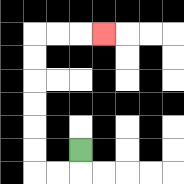{'start': '[3, 6]', 'end': '[4, 1]', 'path_directions': 'D,L,L,U,U,U,U,U,U,R,R,R', 'path_coordinates': '[[3, 6], [3, 7], [2, 7], [1, 7], [1, 6], [1, 5], [1, 4], [1, 3], [1, 2], [1, 1], [2, 1], [3, 1], [4, 1]]'}